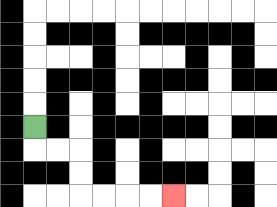{'start': '[1, 5]', 'end': '[7, 8]', 'path_directions': 'D,R,R,D,D,R,R,R,R', 'path_coordinates': '[[1, 5], [1, 6], [2, 6], [3, 6], [3, 7], [3, 8], [4, 8], [5, 8], [6, 8], [7, 8]]'}